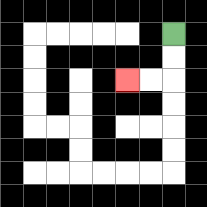{'start': '[7, 1]', 'end': '[5, 3]', 'path_directions': 'D,D,L,L', 'path_coordinates': '[[7, 1], [7, 2], [7, 3], [6, 3], [5, 3]]'}